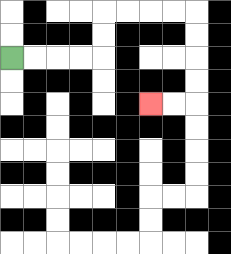{'start': '[0, 2]', 'end': '[6, 4]', 'path_directions': 'R,R,R,R,U,U,R,R,R,R,D,D,D,D,L,L', 'path_coordinates': '[[0, 2], [1, 2], [2, 2], [3, 2], [4, 2], [4, 1], [4, 0], [5, 0], [6, 0], [7, 0], [8, 0], [8, 1], [8, 2], [8, 3], [8, 4], [7, 4], [6, 4]]'}